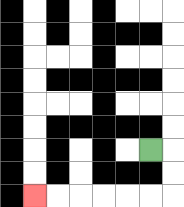{'start': '[6, 6]', 'end': '[1, 8]', 'path_directions': 'R,D,D,L,L,L,L,L,L', 'path_coordinates': '[[6, 6], [7, 6], [7, 7], [7, 8], [6, 8], [5, 8], [4, 8], [3, 8], [2, 8], [1, 8]]'}